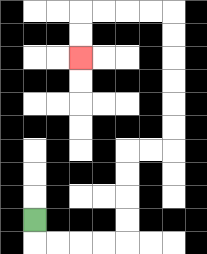{'start': '[1, 9]', 'end': '[3, 2]', 'path_directions': 'D,R,R,R,R,U,U,U,U,R,R,U,U,U,U,U,U,L,L,L,L,D,D', 'path_coordinates': '[[1, 9], [1, 10], [2, 10], [3, 10], [4, 10], [5, 10], [5, 9], [5, 8], [5, 7], [5, 6], [6, 6], [7, 6], [7, 5], [7, 4], [7, 3], [7, 2], [7, 1], [7, 0], [6, 0], [5, 0], [4, 0], [3, 0], [3, 1], [3, 2]]'}